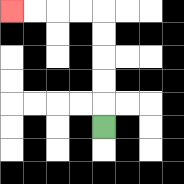{'start': '[4, 5]', 'end': '[0, 0]', 'path_directions': 'U,U,U,U,U,L,L,L,L', 'path_coordinates': '[[4, 5], [4, 4], [4, 3], [4, 2], [4, 1], [4, 0], [3, 0], [2, 0], [1, 0], [0, 0]]'}